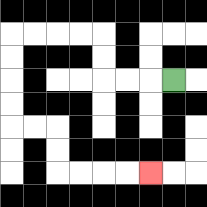{'start': '[7, 3]', 'end': '[6, 7]', 'path_directions': 'L,L,L,U,U,L,L,L,L,D,D,D,D,R,R,D,D,R,R,R,R', 'path_coordinates': '[[7, 3], [6, 3], [5, 3], [4, 3], [4, 2], [4, 1], [3, 1], [2, 1], [1, 1], [0, 1], [0, 2], [0, 3], [0, 4], [0, 5], [1, 5], [2, 5], [2, 6], [2, 7], [3, 7], [4, 7], [5, 7], [6, 7]]'}